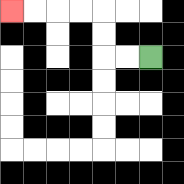{'start': '[6, 2]', 'end': '[0, 0]', 'path_directions': 'L,L,U,U,L,L,L,L', 'path_coordinates': '[[6, 2], [5, 2], [4, 2], [4, 1], [4, 0], [3, 0], [2, 0], [1, 0], [0, 0]]'}